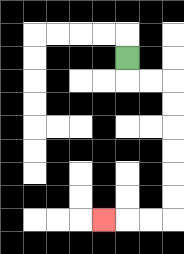{'start': '[5, 2]', 'end': '[4, 9]', 'path_directions': 'D,R,R,D,D,D,D,D,D,L,L,L', 'path_coordinates': '[[5, 2], [5, 3], [6, 3], [7, 3], [7, 4], [7, 5], [7, 6], [7, 7], [7, 8], [7, 9], [6, 9], [5, 9], [4, 9]]'}